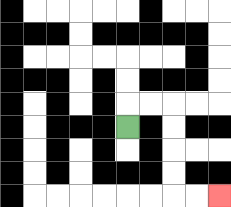{'start': '[5, 5]', 'end': '[9, 8]', 'path_directions': 'U,R,R,D,D,D,D,R,R', 'path_coordinates': '[[5, 5], [5, 4], [6, 4], [7, 4], [7, 5], [7, 6], [7, 7], [7, 8], [8, 8], [9, 8]]'}